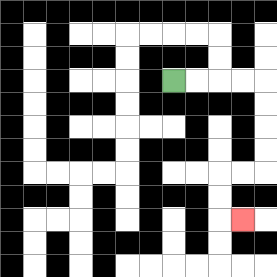{'start': '[7, 3]', 'end': '[10, 9]', 'path_directions': 'R,R,R,R,D,D,D,D,L,L,D,D,R', 'path_coordinates': '[[7, 3], [8, 3], [9, 3], [10, 3], [11, 3], [11, 4], [11, 5], [11, 6], [11, 7], [10, 7], [9, 7], [9, 8], [9, 9], [10, 9]]'}